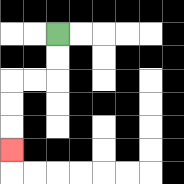{'start': '[2, 1]', 'end': '[0, 6]', 'path_directions': 'D,D,L,L,D,D,D', 'path_coordinates': '[[2, 1], [2, 2], [2, 3], [1, 3], [0, 3], [0, 4], [0, 5], [0, 6]]'}